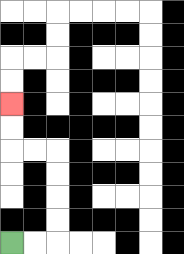{'start': '[0, 10]', 'end': '[0, 4]', 'path_directions': 'R,R,U,U,U,U,L,L,U,U', 'path_coordinates': '[[0, 10], [1, 10], [2, 10], [2, 9], [2, 8], [2, 7], [2, 6], [1, 6], [0, 6], [0, 5], [0, 4]]'}